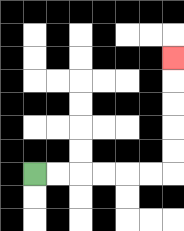{'start': '[1, 7]', 'end': '[7, 2]', 'path_directions': 'R,R,R,R,R,R,U,U,U,U,U', 'path_coordinates': '[[1, 7], [2, 7], [3, 7], [4, 7], [5, 7], [6, 7], [7, 7], [7, 6], [7, 5], [7, 4], [7, 3], [7, 2]]'}